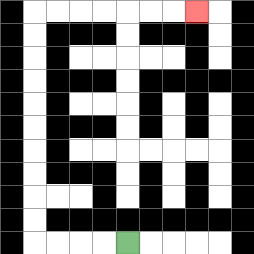{'start': '[5, 10]', 'end': '[8, 0]', 'path_directions': 'L,L,L,L,U,U,U,U,U,U,U,U,U,U,R,R,R,R,R,R,R', 'path_coordinates': '[[5, 10], [4, 10], [3, 10], [2, 10], [1, 10], [1, 9], [1, 8], [1, 7], [1, 6], [1, 5], [1, 4], [1, 3], [1, 2], [1, 1], [1, 0], [2, 0], [3, 0], [4, 0], [5, 0], [6, 0], [7, 0], [8, 0]]'}